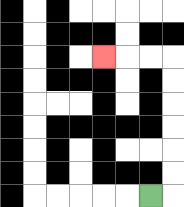{'start': '[6, 8]', 'end': '[4, 2]', 'path_directions': 'R,U,U,U,U,U,U,L,L,L', 'path_coordinates': '[[6, 8], [7, 8], [7, 7], [7, 6], [7, 5], [7, 4], [7, 3], [7, 2], [6, 2], [5, 2], [4, 2]]'}